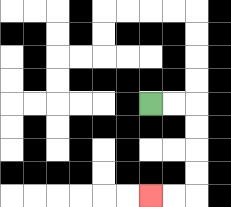{'start': '[6, 4]', 'end': '[6, 8]', 'path_directions': 'R,R,D,D,D,D,L,L', 'path_coordinates': '[[6, 4], [7, 4], [8, 4], [8, 5], [8, 6], [8, 7], [8, 8], [7, 8], [6, 8]]'}